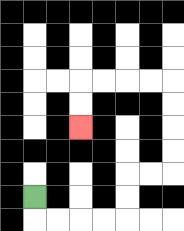{'start': '[1, 8]', 'end': '[3, 5]', 'path_directions': 'D,R,R,R,R,U,U,R,R,U,U,U,U,L,L,L,L,D,D', 'path_coordinates': '[[1, 8], [1, 9], [2, 9], [3, 9], [4, 9], [5, 9], [5, 8], [5, 7], [6, 7], [7, 7], [7, 6], [7, 5], [7, 4], [7, 3], [6, 3], [5, 3], [4, 3], [3, 3], [3, 4], [3, 5]]'}